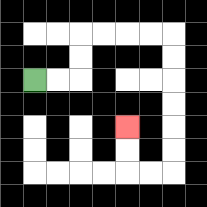{'start': '[1, 3]', 'end': '[5, 5]', 'path_directions': 'R,R,U,U,R,R,R,R,D,D,D,D,D,D,L,L,U,U', 'path_coordinates': '[[1, 3], [2, 3], [3, 3], [3, 2], [3, 1], [4, 1], [5, 1], [6, 1], [7, 1], [7, 2], [7, 3], [7, 4], [7, 5], [7, 6], [7, 7], [6, 7], [5, 7], [5, 6], [5, 5]]'}